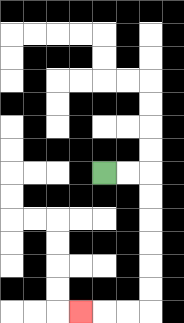{'start': '[4, 7]', 'end': '[3, 13]', 'path_directions': 'R,R,D,D,D,D,D,D,L,L,L', 'path_coordinates': '[[4, 7], [5, 7], [6, 7], [6, 8], [6, 9], [6, 10], [6, 11], [6, 12], [6, 13], [5, 13], [4, 13], [3, 13]]'}